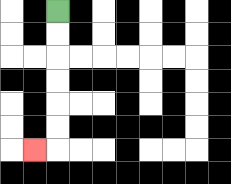{'start': '[2, 0]', 'end': '[1, 6]', 'path_directions': 'D,D,D,D,D,D,L', 'path_coordinates': '[[2, 0], [2, 1], [2, 2], [2, 3], [2, 4], [2, 5], [2, 6], [1, 6]]'}